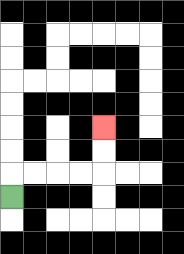{'start': '[0, 8]', 'end': '[4, 5]', 'path_directions': 'U,R,R,R,R,U,U', 'path_coordinates': '[[0, 8], [0, 7], [1, 7], [2, 7], [3, 7], [4, 7], [4, 6], [4, 5]]'}